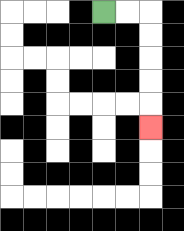{'start': '[4, 0]', 'end': '[6, 5]', 'path_directions': 'R,R,D,D,D,D,D', 'path_coordinates': '[[4, 0], [5, 0], [6, 0], [6, 1], [6, 2], [6, 3], [6, 4], [6, 5]]'}